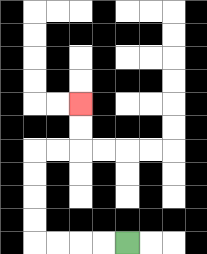{'start': '[5, 10]', 'end': '[3, 4]', 'path_directions': 'L,L,L,L,U,U,U,U,R,R,U,U', 'path_coordinates': '[[5, 10], [4, 10], [3, 10], [2, 10], [1, 10], [1, 9], [1, 8], [1, 7], [1, 6], [2, 6], [3, 6], [3, 5], [3, 4]]'}